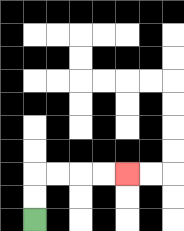{'start': '[1, 9]', 'end': '[5, 7]', 'path_directions': 'U,U,R,R,R,R', 'path_coordinates': '[[1, 9], [1, 8], [1, 7], [2, 7], [3, 7], [4, 7], [5, 7]]'}